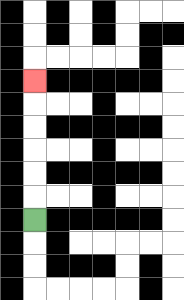{'start': '[1, 9]', 'end': '[1, 3]', 'path_directions': 'U,U,U,U,U,U', 'path_coordinates': '[[1, 9], [1, 8], [1, 7], [1, 6], [1, 5], [1, 4], [1, 3]]'}